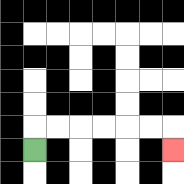{'start': '[1, 6]', 'end': '[7, 6]', 'path_directions': 'U,R,R,R,R,R,R,D', 'path_coordinates': '[[1, 6], [1, 5], [2, 5], [3, 5], [4, 5], [5, 5], [6, 5], [7, 5], [7, 6]]'}